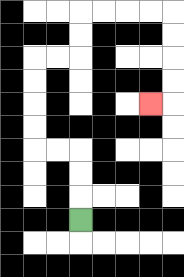{'start': '[3, 9]', 'end': '[6, 4]', 'path_directions': 'U,U,U,L,L,U,U,U,U,R,R,U,U,R,R,R,R,D,D,D,D,L', 'path_coordinates': '[[3, 9], [3, 8], [3, 7], [3, 6], [2, 6], [1, 6], [1, 5], [1, 4], [1, 3], [1, 2], [2, 2], [3, 2], [3, 1], [3, 0], [4, 0], [5, 0], [6, 0], [7, 0], [7, 1], [7, 2], [7, 3], [7, 4], [6, 4]]'}